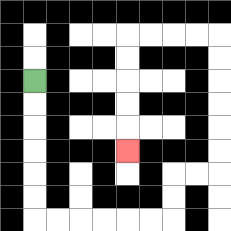{'start': '[1, 3]', 'end': '[5, 6]', 'path_directions': 'D,D,D,D,D,D,R,R,R,R,R,R,U,U,R,R,U,U,U,U,U,U,L,L,L,L,D,D,D,D,D', 'path_coordinates': '[[1, 3], [1, 4], [1, 5], [1, 6], [1, 7], [1, 8], [1, 9], [2, 9], [3, 9], [4, 9], [5, 9], [6, 9], [7, 9], [7, 8], [7, 7], [8, 7], [9, 7], [9, 6], [9, 5], [9, 4], [9, 3], [9, 2], [9, 1], [8, 1], [7, 1], [6, 1], [5, 1], [5, 2], [5, 3], [5, 4], [5, 5], [5, 6]]'}